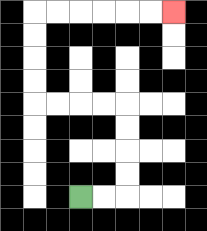{'start': '[3, 8]', 'end': '[7, 0]', 'path_directions': 'R,R,U,U,U,U,L,L,L,L,U,U,U,U,R,R,R,R,R,R', 'path_coordinates': '[[3, 8], [4, 8], [5, 8], [5, 7], [5, 6], [5, 5], [5, 4], [4, 4], [3, 4], [2, 4], [1, 4], [1, 3], [1, 2], [1, 1], [1, 0], [2, 0], [3, 0], [4, 0], [5, 0], [6, 0], [7, 0]]'}